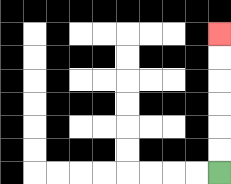{'start': '[9, 7]', 'end': '[9, 1]', 'path_directions': 'U,U,U,U,U,U', 'path_coordinates': '[[9, 7], [9, 6], [9, 5], [9, 4], [9, 3], [9, 2], [9, 1]]'}